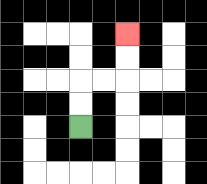{'start': '[3, 5]', 'end': '[5, 1]', 'path_directions': 'U,U,R,R,U,U', 'path_coordinates': '[[3, 5], [3, 4], [3, 3], [4, 3], [5, 3], [5, 2], [5, 1]]'}